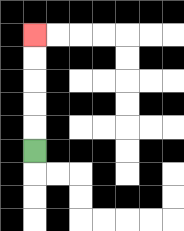{'start': '[1, 6]', 'end': '[1, 1]', 'path_directions': 'U,U,U,U,U', 'path_coordinates': '[[1, 6], [1, 5], [1, 4], [1, 3], [1, 2], [1, 1]]'}